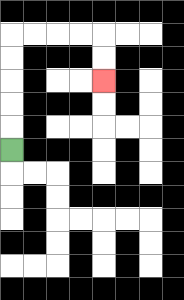{'start': '[0, 6]', 'end': '[4, 3]', 'path_directions': 'U,U,U,U,U,R,R,R,R,D,D', 'path_coordinates': '[[0, 6], [0, 5], [0, 4], [0, 3], [0, 2], [0, 1], [1, 1], [2, 1], [3, 1], [4, 1], [4, 2], [4, 3]]'}